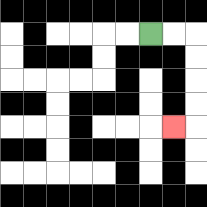{'start': '[6, 1]', 'end': '[7, 5]', 'path_directions': 'R,R,D,D,D,D,L', 'path_coordinates': '[[6, 1], [7, 1], [8, 1], [8, 2], [8, 3], [8, 4], [8, 5], [7, 5]]'}